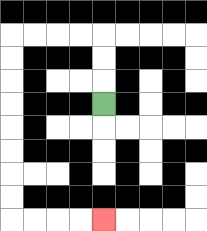{'start': '[4, 4]', 'end': '[4, 9]', 'path_directions': 'U,U,U,L,L,L,L,D,D,D,D,D,D,D,D,R,R,R,R', 'path_coordinates': '[[4, 4], [4, 3], [4, 2], [4, 1], [3, 1], [2, 1], [1, 1], [0, 1], [0, 2], [0, 3], [0, 4], [0, 5], [0, 6], [0, 7], [0, 8], [0, 9], [1, 9], [2, 9], [3, 9], [4, 9]]'}